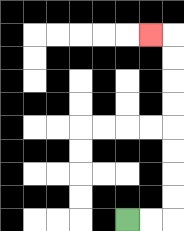{'start': '[5, 9]', 'end': '[6, 1]', 'path_directions': 'R,R,U,U,U,U,U,U,U,U,L', 'path_coordinates': '[[5, 9], [6, 9], [7, 9], [7, 8], [7, 7], [7, 6], [7, 5], [7, 4], [7, 3], [7, 2], [7, 1], [6, 1]]'}